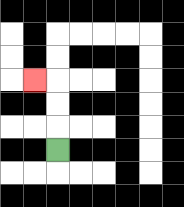{'start': '[2, 6]', 'end': '[1, 3]', 'path_directions': 'U,U,U,L', 'path_coordinates': '[[2, 6], [2, 5], [2, 4], [2, 3], [1, 3]]'}